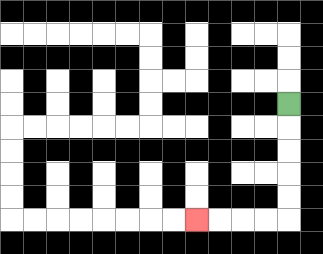{'start': '[12, 4]', 'end': '[8, 9]', 'path_directions': 'D,D,D,D,D,L,L,L,L', 'path_coordinates': '[[12, 4], [12, 5], [12, 6], [12, 7], [12, 8], [12, 9], [11, 9], [10, 9], [9, 9], [8, 9]]'}